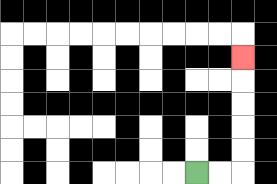{'start': '[8, 7]', 'end': '[10, 2]', 'path_directions': 'R,R,U,U,U,U,U', 'path_coordinates': '[[8, 7], [9, 7], [10, 7], [10, 6], [10, 5], [10, 4], [10, 3], [10, 2]]'}